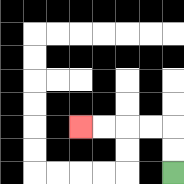{'start': '[7, 7]', 'end': '[3, 5]', 'path_directions': 'U,U,L,L,L,L', 'path_coordinates': '[[7, 7], [7, 6], [7, 5], [6, 5], [5, 5], [4, 5], [3, 5]]'}